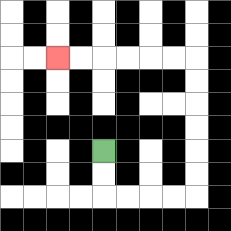{'start': '[4, 6]', 'end': '[2, 2]', 'path_directions': 'D,D,R,R,R,R,U,U,U,U,U,U,L,L,L,L,L,L', 'path_coordinates': '[[4, 6], [4, 7], [4, 8], [5, 8], [6, 8], [7, 8], [8, 8], [8, 7], [8, 6], [8, 5], [8, 4], [8, 3], [8, 2], [7, 2], [6, 2], [5, 2], [4, 2], [3, 2], [2, 2]]'}